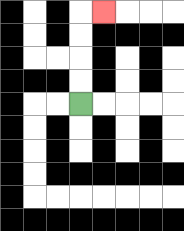{'start': '[3, 4]', 'end': '[4, 0]', 'path_directions': 'U,U,U,U,R', 'path_coordinates': '[[3, 4], [3, 3], [3, 2], [3, 1], [3, 0], [4, 0]]'}